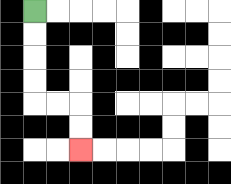{'start': '[1, 0]', 'end': '[3, 6]', 'path_directions': 'D,D,D,D,R,R,D,D', 'path_coordinates': '[[1, 0], [1, 1], [1, 2], [1, 3], [1, 4], [2, 4], [3, 4], [3, 5], [3, 6]]'}